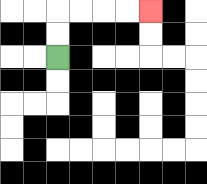{'start': '[2, 2]', 'end': '[6, 0]', 'path_directions': 'U,U,R,R,R,R', 'path_coordinates': '[[2, 2], [2, 1], [2, 0], [3, 0], [4, 0], [5, 0], [6, 0]]'}